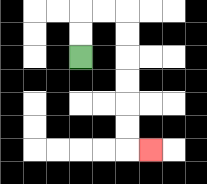{'start': '[3, 2]', 'end': '[6, 6]', 'path_directions': 'U,U,R,R,D,D,D,D,D,D,R', 'path_coordinates': '[[3, 2], [3, 1], [3, 0], [4, 0], [5, 0], [5, 1], [5, 2], [5, 3], [5, 4], [5, 5], [5, 6], [6, 6]]'}